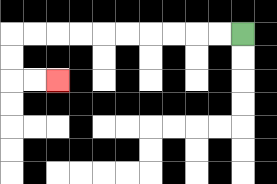{'start': '[10, 1]', 'end': '[2, 3]', 'path_directions': 'L,L,L,L,L,L,L,L,L,L,D,D,R,R', 'path_coordinates': '[[10, 1], [9, 1], [8, 1], [7, 1], [6, 1], [5, 1], [4, 1], [3, 1], [2, 1], [1, 1], [0, 1], [0, 2], [0, 3], [1, 3], [2, 3]]'}